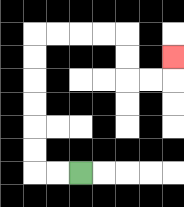{'start': '[3, 7]', 'end': '[7, 2]', 'path_directions': 'L,L,U,U,U,U,U,U,R,R,R,R,D,D,R,R,U', 'path_coordinates': '[[3, 7], [2, 7], [1, 7], [1, 6], [1, 5], [1, 4], [1, 3], [1, 2], [1, 1], [2, 1], [3, 1], [4, 1], [5, 1], [5, 2], [5, 3], [6, 3], [7, 3], [7, 2]]'}